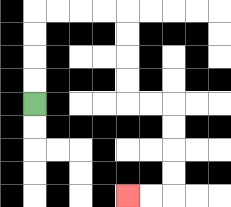{'start': '[1, 4]', 'end': '[5, 8]', 'path_directions': 'U,U,U,U,R,R,R,R,D,D,D,D,R,R,D,D,D,D,L,L', 'path_coordinates': '[[1, 4], [1, 3], [1, 2], [1, 1], [1, 0], [2, 0], [3, 0], [4, 0], [5, 0], [5, 1], [5, 2], [5, 3], [5, 4], [6, 4], [7, 4], [7, 5], [7, 6], [7, 7], [7, 8], [6, 8], [5, 8]]'}